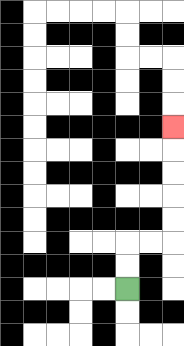{'start': '[5, 12]', 'end': '[7, 5]', 'path_directions': 'U,U,R,R,U,U,U,U,U', 'path_coordinates': '[[5, 12], [5, 11], [5, 10], [6, 10], [7, 10], [7, 9], [7, 8], [7, 7], [7, 6], [7, 5]]'}